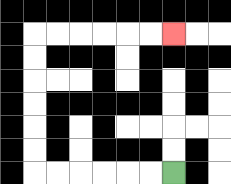{'start': '[7, 7]', 'end': '[7, 1]', 'path_directions': 'L,L,L,L,L,L,U,U,U,U,U,U,R,R,R,R,R,R', 'path_coordinates': '[[7, 7], [6, 7], [5, 7], [4, 7], [3, 7], [2, 7], [1, 7], [1, 6], [1, 5], [1, 4], [1, 3], [1, 2], [1, 1], [2, 1], [3, 1], [4, 1], [5, 1], [6, 1], [7, 1]]'}